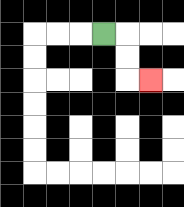{'start': '[4, 1]', 'end': '[6, 3]', 'path_directions': 'R,D,D,R', 'path_coordinates': '[[4, 1], [5, 1], [5, 2], [5, 3], [6, 3]]'}